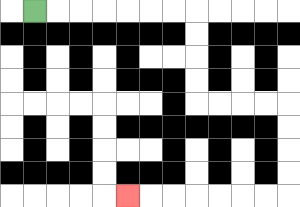{'start': '[1, 0]', 'end': '[5, 8]', 'path_directions': 'R,R,R,R,R,R,R,D,D,D,D,R,R,R,R,D,D,D,D,L,L,L,L,L,L,L', 'path_coordinates': '[[1, 0], [2, 0], [3, 0], [4, 0], [5, 0], [6, 0], [7, 0], [8, 0], [8, 1], [8, 2], [8, 3], [8, 4], [9, 4], [10, 4], [11, 4], [12, 4], [12, 5], [12, 6], [12, 7], [12, 8], [11, 8], [10, 8], [9, 8], [8, 8], [7, 8], [6, 8], [5, 8]]'}